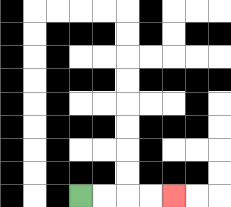{'start': '[3, 8]', 'end': '[7, 8]', 'path_directions': 'R,R,R,R', 'path_coordinates': '[[3, 8], [4, 8], [5, 8], [6, 8], [7, 8]]'}